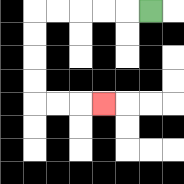{'start': '[6, 0]', 'end': '[4, 4]', 'path_directions': 'L,L,L,L,L,D,D,D,D,R,R,R', 'path_coordinates': '[[6, 0], [5, 0], [4, 0], [3, 0], [2, 0], [1, 0], [1, 1], [1, 2], [1, 3], [1, 4], [2, 4], [3, 4], [4, 4]]'}